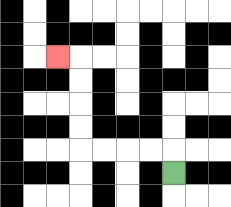{'start': '[7, 7]', 'end': '[2, 2]', 'path_directions': 'U,L,L,L,L,U,U,U,U,L', 'path_coordinates': '[[7, 7], [7, 6], [6, 6], [5, 6], [4, 6], [3, 6], [3, 5], [3, 4], [3, 3], [3, 2], [2, 2]]'}